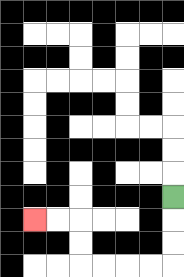{'start': '[7, 8]', 'end': '[1, 9]', 'path_directions': 'D,D,D,L,L,L,L,U,U,L,L', 'path_coordinates': '[[7, 8], [7, 9], [7, 10], [7, 11], [6, 11], [5, 11], [4, 11], [3, 11], [3, 10], [3, 9], [2, 9], [1, 9]]'}